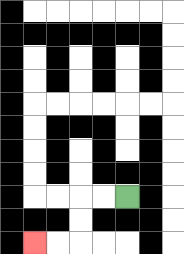{'start': '[5, 8]', 'end': '[1, 10]', 'path_directions': 'L,L,D,D,L,L', 'path_coordinates': '[[5, 8], [4, 8], [3, 8], [3, 9], [3, 10], [2, 10], [1, 10]]'}